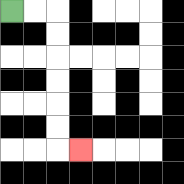{'start': '[0, 0]', 'end': '[3, 6]', 'path_directions': 'R,R,D,D,D,D,D,D,R', 'path_coordinates': '[[0, 0], [1, 0], [2, 0], [2, 1], [2, 2], [2, 3], [2, 4], [2, 5], [2, 6], [3, 6]]'}